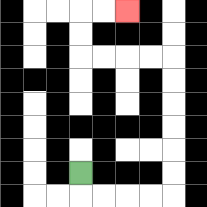{'start': '[3, 7]', 'end': '[5, 0]', 'path_directions': 'D,R,R,R,R,U,U,U,U,U,U,L,L,L,L,U,U,R,R', 'path_coordinates': '[[3, 7], [3, 8], [4, 8], [5, 8], [6, 8], [7, 8], [7, 7], [7, 6], [7, 5], [7, 4], [7, 3], [7, 2], [6, 2], [5, 2], [4, 2], [3, 2], [3, 1], [3, 0], [4, 0], [5, 0]]'}